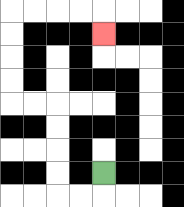{'start': '[4, 7]', 'end': '[4, 1]', 'path_directions': 'D,L,L,U,U,U,U,L,L,U,U,U,U,R,R,R,R,D', 'path_coordinates': '[[4, 7], [4, 8], [3, 8], [2, 8], [2, 7], [2, 6], [2, 5], [2, 4], [1, 4], [0, 4], [0, 3], [0, 2], [0, 1], [0, 0], [1, 0], [2, 0], [3, 0], [4, 0], [4, 1]]'}